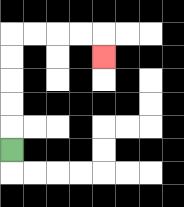{'start': '[0, 6]', 'end': '[4, 2]', 'path_directions': 'U,U,U,U,U,R,R,R,R,D', 'path_coordinates': '[[0, 6], [0, 5], [0, 4], [0, 3], [0, 2], [0, 1], [1, 1], [2, 1], [3, 1], [4, 1], [4, 2]]'}